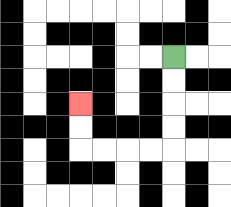{'start': '[7, 2]', 'end': '[3, 4]', 'path_directions': 'D,D,D,D,L,L,L,L,U,U', 'path_coordinates': '[[7, 2], [7, 3], [7, 4], [7, 5], [7, 6], [6, 6], [5, 6], [4, 6], [3, 6], [3, 5], [3, 4]]'}